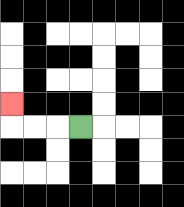{'start': '[3, 5]', 'end': '[0, 4]', 'path_directions': 'L,L,L,U', 'path_coordinates': '[[3, 5], [2, 5], [1, 5], [0, 5], [0, 4]]'}